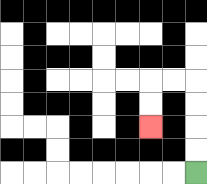{'start': '[8, 7]', 'end': '[6, 5]', 'path_directions': 'U,U,U,U,L,L,D,D', 'path_coordinates': '[[8, 7], [8, 6], [8, 5], [8, 4], [8, 3], [7, 3], [6, 3], [6, 4], [6, 5]]'}